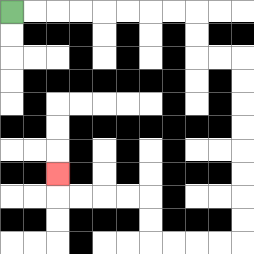{'start': '[0, 0]', 'end': '[2, 7]', 'path_directions': 'R,R,R,R,R,R,R,R,D,D,R,R,D,D,D,D,D,D,D,D,L,L,L,L,U,U,L,L,L,L,U', 'path_coordinates': '[[0, 0], [1, 0], [2, 0], [3, 0], [4, 0], [5, 0], [6, 0], [7, 0], [8, 0], [8, 1], [8, 2], [9, 2], [10, 2], [10, 3], [10, 4], [10, 5], [10, 6], [10, 7], [10, 8], [10, 9], [10, 10], [9, 10], [8, 10], [7, 10], [6, 10], [6, 9], [6, 8], [5, 8], [4, 8], [3, 8], [2, 8], [2, 7]]'}